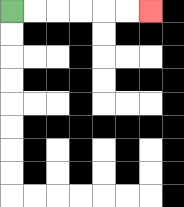{'start': '[0, 0]', 'end': '[6, 0]', 'path_directions': 'R,R,R,R,R,R', 'path_coordinates': '[[0, 0], [1, 0], [2, 0], [3, 0], [4, 0], [5, 0], [6, 0]]'}